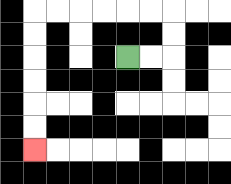{'start': '[5, 2]', 'end': '[1, 6]', 'path_directions': 'R,R,U,U,L,L,L,L,L,L,D,D,D,D,D,D', 'path_coordinates': '[[5, 2], [6, 2], [7, 2], [7, 1], [7, 0], [6, 0], [5, 0], [4, 0], [3, 0], [2, 0], [1, 0], [1, 1], [1, 2], [1, 3], [1, 4], [1, 5], [1, 6]]'}